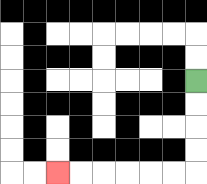{'start': '[8, 3]', 'end': '[2, 7]', 'path_directions': 'D,D,D,D,L,L,L,L,L,L', 'path_coordinates': '[[8, 3], [8, 4], [8, 5], [8, 6], [8, 7], [7, 7], [6, 7], [5, 7], [4, 7], [3, 7], [2, 7]]'}